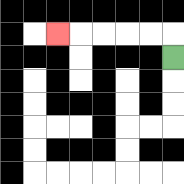{'start': '[7, 2]', 'end': '[2, 1]', 'path_directions': 'U,L,L,L,L,L', 'path_coordinates': '[[7, 2], [7, 1], [6, 1], [5, 1], [4, 1], [3, 1], [2, 1]]'}